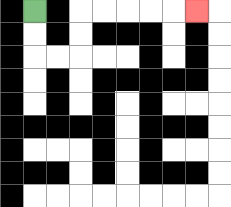{'start': '[1, 0]', 'end': '[8, 0]', 'path_directions': 'D,D,R,R,U,U,R,R,R,R,R', 'path_coordinates': '[[1, 0], [1, 1], [1, 2], [2, 2], [3, 2], [3, 1], [3, 0], [4, 0], [5, 0], [6, 0], [7, 0], [8, 0]]'}